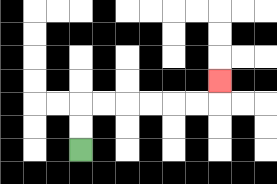{'start': '[3, 6]', 'end': '[9, 3]', 'path_directions': 'U,U,R,R,R,R,R,R,U', 'path_coordinates': '[[3, 6], [3, 5], [3, 4], [4, 4], [5, 4], [6, 4], [7, 4], [8, 4], [9, 4], [9, 3]]'}